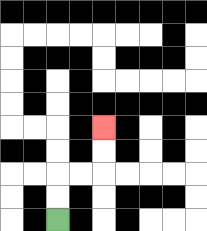{'start': '[2, 9]', 'end': '[4, 5]', 'path_directions': 'U,U,R,R,U,U', 'path_coordinates': '[[2, 9], [2, 8], [2, 7], [3, 7], [4, 7], [4, 6], [4, 5]]'}